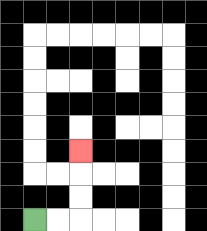{'start': '[1, 9]', 'end': '[3, 6]', 'path_directions': 'R,R,U,U,U', 'path_coordinates': '[[1, 9], [2, 9], [3, 9], [3, 8], [3, 7], [3, 6]]'}